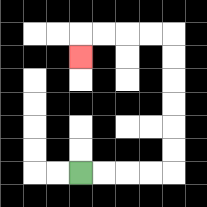{'start': '[3, 7]', 'end': '[3, 2]', 'path_directions': 'R,R,R,R,U,U,U,U,U,U,L,L,L,L,D', 'path_coordinates': '[[3, 7], [4, 7], [5, 7], [6, 7], [7, 7], [7, 6], [7, 5], [7, 4], [7, 3], [7, 2], [7, 1], [6, 1], [5, 1], [4, 1], [3, 1], [3, 2]]'}